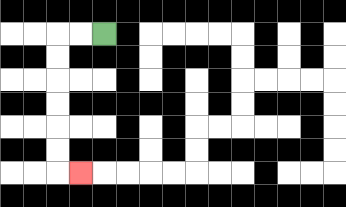{'start': '[4, 1]', 'end': '[3, 7]', 'path_directions': 'L,L,D,D,D,D,D,D,R', 'path_coordinates': '[[4, 1], [3, 1], [2, 1], [2, 2], [2, 3], [2, 4], [2, 5], [2, 6], [2, 7], [3, 7]]'}